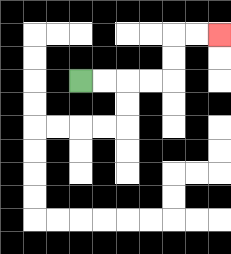{'start': '[3, 3]', 'end': '[9, 1]', 'path_directions': 'R,R,R,R,U,U,R,R', 'path_coordinates': '[[3, 3], [4, 3], [5, 3], [6, 3], [7, 3], [7, 2], [7, 1], [8, 1], [9, 1]]'}